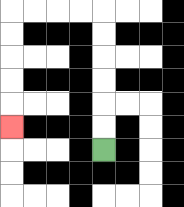{'start': '[4, 6]', 'end': '[0, 5]', 'path_directions': 'U,U,U,U,U,U,L,L,L,L,D,D,D,D,D', 'path_coordinates': '[[4, 6], [4, 5], [4, 4], [4, 3], [4, 2], [4, 1], [4, 0], [3, 0], [2, 0], [1, 0], [0, 0], [0, 1], [0, 2], [0, 3], [0, 4], [0, 5]]'}